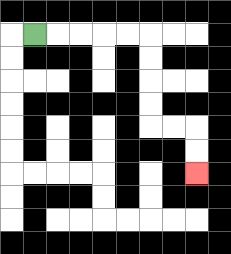{'start': '[1, 1]', 'end': '[8, 7]', 'path_directions': 'R,R,R,R,R,D,D,D,D,R,R,D,D', 'path_coordinates': '[[1, 1], [2, 1], [3, 1], [4, 1], [5, 1], [6, 1], [6, 2], [6, 3], [6, 4], [6, 5], [7, 5], [8, 5], [8, 6], [8, 7]]'}